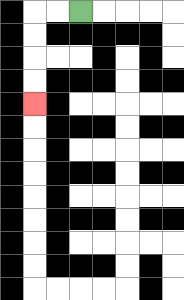{'start': '[3, 0]', 'end': '[1, 4]', 'path_directions': 'L,L,D,D,D,D', 'path_coordinates': '[[3, 0], [2, 0], [1, 0], [1, 1], [1, 2], [1, 3], [1, 4]]'}